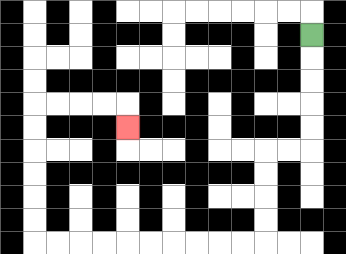{'start': '[13, 1]', 'end': '[5, 5]', 'path_directions': 'D,D,D,D,D,L,L,D,D,D,D,L,L,L,L,L,L,L,L,L,L,U,U,U,U,U,U,R,R,R,R,D', 'path_coordinates': '[[13, 1], [13, 2], [13, 3], [13, 4], [13, 5], [13, 6], [12, 6], [11, 6], [11, 7], [11, 8], [11, 9], [11, 10], [10, 10], [9, 10], [8, 10], [7, 10], [6, 10], [5, 10], [4, 10], [3, 10], [2, 10], [1, 10], [1, 9], [1, 8], [1, 7], [1, 6], [1, 5], [1, 4], [2, 4], [3, 4], [4, 4], [5, 4], [5, 5]]'}